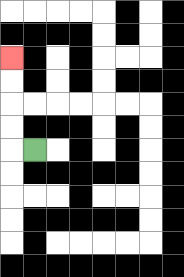{'start': '[1, 6]', 'end': '[0, 2]', 'path_directions': 'L,U,U,U,U', 'path_coordinates': '[[1, 6], [0, 6], [0, 5], [0, 4], [0, 3], [0, 2]]'}